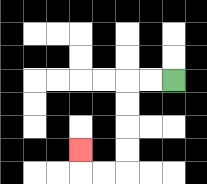{'start': '[7, 3]', 'end': '[3, 6]', 'path_directions': 'L,L,D,D,D,D,L,L,U', 'path_coordinates': '[[7, 3], [6, 3], [5, 3], [5, 4], [5, 5], [5, 6], [5, 7], [4, 7], [3, 7], [3, 6]]'}